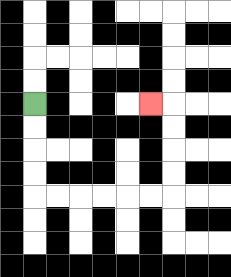{'start': '[1, 4]', 'end': '[6, 4]', 'path_directions': 'D,D,D,D,R,R,R,R,R,R,U,U,U,U,L', 'path_coordinates': '[[1, 4], [1, 5], [1, 6], [1, 7], [1, 8], [2, 8], [3, 8], [4, 8], [5, 8], [6, 8], [7, 8], [7, 7], [7, 6], [7, 5], [7, 4], [6, 4]]'}